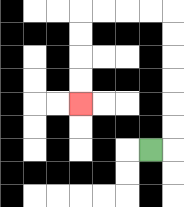{'start': '[6, 6]', 'end': '[3, 4]', 'path_directions': 'R,U,U,U,U,U,U,L,L,L,L,D,D,D,D', 'path_coordinates': '[[6, 6], [7, 6], [7, 5], [7, 4], [7, 3], [7, 2], [7, 1], [7, 0], [6, 0], [5, 0], [4, 0], [3, 0], [3, 1], [3, 2], [3, 3], [3, 4]]'}